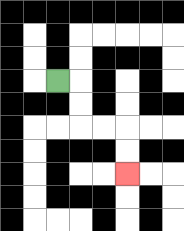{'start': '[2, 3]', 'end': '[5, 7]', 'path_directions': 'R,D,D,R,R,D,D', 'path_coordinates': '[[2, 3], [3, 3], [3, 4], [3, 5], [4, 5], [5, 5], [5, 6], [5, 7]]'}